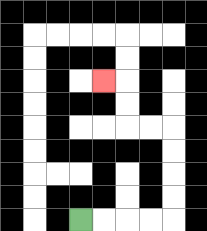{'start': '[3, 9]', 'end': '[4, 3]', 'path_directions': 'R,R,R,R,U,U,U,U,L,L,U,U,L', 'path_coordinates': '[[3, 9], [4, 9], [5, 9], [6, 9], [7, 9], [7, 8], [7, 7], [7, 6], [7, 5], [6, 5], [5, 5], [5, 4], [5, 3], [4, 3]]'}